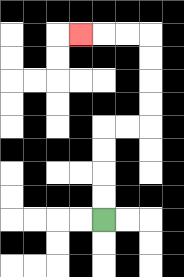{'start': '[4, 9]', 'end': '[3, 1]', 'path_directions': 'U,U,U,U,R,R,U,U,U,U,L,L,L', 'path_coordinates': '[[4, 9], [4, 8], [4, 7], [4, 6], [4, 5], [5, 5], [6, 5], [6, 4], [6, 3], [6, 2], [6, 1], [5, 1], [4, 1], [3, 1]]'}